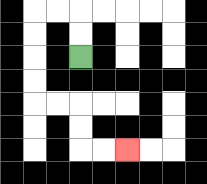{'start': '[3, 2]', 'end': '[5, 6]', 'path_directions': 'U,U,L,L,D,D,D,D,R,R,D,D,R,R', 'path_coordinates': '[[3, 2], [3, 1], [3, 0], [2, 0], [1, 0], [1, 1], [1, 2], [1, 3], [1, 4], [2, 4], [3, 4], [3, 5], [3, 6], [4, 6], [5, 6]]'}